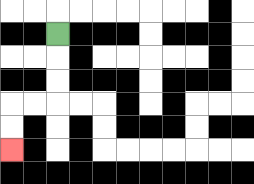{'start': '[2, 1]', 'end': '[0, 6]', 'path_directions': 'D,D,D,L,L,D,D', 'path_coordinates': '[[2, 1], [2, 2], [2, 3], [2, 4], [1, 4], [0, 4], [0, 5], [0, 6]]'}